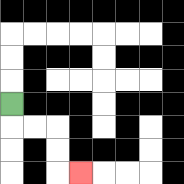{'start': '[0, 4]', 'end': '[3, 7]', 'path_directions': 'D,R,R,D,D,R', 'path_coordinates': '[[0, 4], [0, 5], [1, 5], [2, 5], [2, 6], [2, 7], [3, 7]]'}